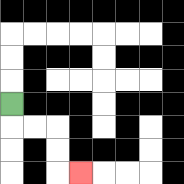{'start': '[0, 4]', 'end': '[3, 7]', 'path_directions': 'D,R,R,D,D,R', 'path_coordinates': '[[0, 4], [0, 5], [1, 5], [2, 5], [2, 6], [2, 7], [3, 7]]'}